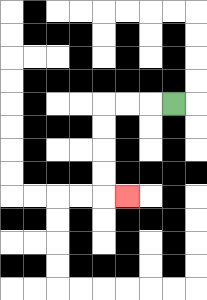{'start': '[7, 4]', 'end': '[5, 8]', 'path_directions': 'L,L,L,D,D,D,D,R', 'path_coordinates': '[[7, 4], [6, 4], [5, 4], [4, 4], [4, 5], [4, 6], [4, 7], [4, 8], [5, 8]]'}